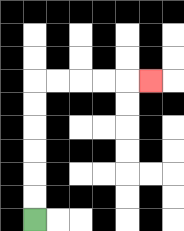{'start': '[1, 9]', 'end': '[6, 3]', 'path_directions': 'U,U,U,U,U,U,R,R,R,R,R', 'path_coordinates': '[[1, 9], [1, 8], [1, 7], [1, 6], [1, 5], [1, 4], [1, 3], [2, 3], [3, 3], [4, 3], [5, 3], [6, 3]]'}